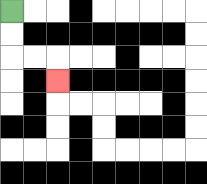{'start': '[0, 0]', 'end': '[2, 3]', 'path_directions': 'D,D,R,R,D', 'path_coordinates': '[[0, 0], [0, 1], [0, 2], [1, 2], [2, 2], [2, 3]]'}